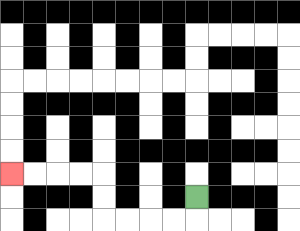{'start': '[8, 8]', 'end': '[0, 7]', 'path_directions': 'D,L,L,L,L,U,U,L,L,L,L', 'path_coordinates': '[[8, 8], [8, 9], [7, 9], [6, 9], [5, 9], [4, 9], [4, 8], [4, 7], [3, 7], [2, 7], [1, 7], [0, 7]]'}